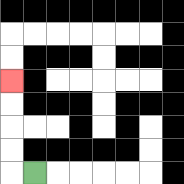{'start': '[1, 7]', 'end': '[0, 3]', 'path_directions': 'L,U,U,U,U', 'path_coordinates': '[[1, 7], [0, 7], [0, 6], [0, 5], [0, 4], [0, 3]]'}